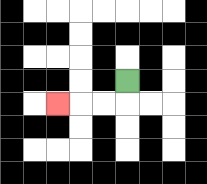{'start': '[5, 3]', 'end': '[2, 4]', 'path_directions': 'D,L,L,L', 'path_coordinates': '[[5, 3], [5, 4], [4, 4], [3, 4], [2, 4]]'}